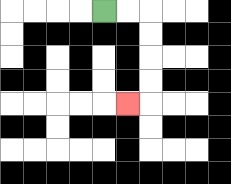{'start': '[4, 0]', 'end': '[5, 4]', 'path_directions': 'R,R,D,D,D,D,L', 'path_coordinates': '[[4, 0], [5, 0], [6, 0], [6, 1], [6, 2], [6, 3], [6, 4], [5, 4]]'}